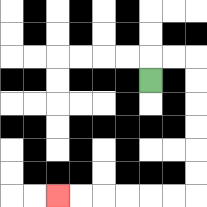{'start': '[6, 3]', 'end': '[2, 8]', 'path_directions': 'U,R,R,D,D,D,D,D,D,L,L,L,L,L,L', 'path_coordinates': '[[6, 3], [6, 2], [7, 2], [8, 2], [8, 3], [8, 4], [8, 5], [8, 6], [8, 7], [8, 8], [7, 8], [6, 8], [5, 8], [4, 8], [3, 8], [2, 8]]'}